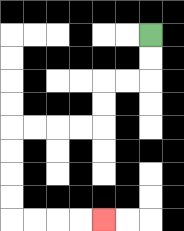{'start': '[6, 1]', 'end': '[4, 9]', 'path_directions': 'D,D,L,L,D,D,L,L,L,L,D,D,D,D,R,R,R,R', 'path_coordinates': '[[6, 1], [6, 2], [6, 3], [5, 3], [4, 3], [4, 4], [4, 5], [3, 5], [2, 5], [1, 5], [0, 5], [0, 6], [0, 7], [0, 8], [0, 9], [1, 9], [2, 9], [3, 9], [4, 9]]'}